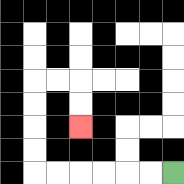{'start': '[7, 7]', 'end': '[3, 5]', 'path_directions': 'L,L,L,L,L,L,U,U,U,U,R,R,D,D', 'path_coordinates': '[[7, 7], [6, 7], [5, 7], [4, 7], [3, 7], [2, 7], [1, 7], [1, 6], [1, 5], [1, 4], [1, 3], [2, 3], [3, 3], [3, 4], [3, 5]]'}